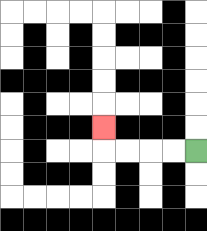{'start': '[8, 6]', 'end': '[4, 5]', 'path_directions': 'L,L,L,L,U', 'path_coordinates': '[[8, 6], [7, 6], [6, 6], [5, 6], [4, 6], [4, 5]]'}